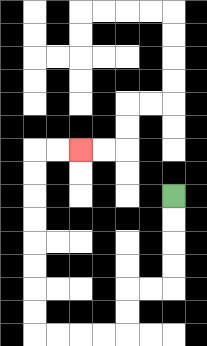{'start': '[7, 8]', 'end': '[3, 6]', 'path_directions': 'D,D,D,D,L,L,D,D,L,L,L,L,U,U,U,U,U,U,U,U,R,R', 'path_coordinates': '[[7, 8], [7, 9], [7, 10], [7, 11], [7, 12], [6, 12], [5, 12], [5, 13], [5, 14], [4, 14], [3, 14], [2, 14], [1, 14], [1, 13], [1, 12], [1, 11], [1, 10], [1, 9], [1, 8], [1, 7], [1, 6], [2, 6], [3, 6]]'}